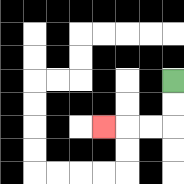{'start': '[7, 3]', 'end': '[4, 5]', 'path_directions': 'D,D,L,L,L', 'path_coordinates': '[[7, 3], [7, 4], [7, 5], [6, 5], [5, 5], [4, 5]]'}